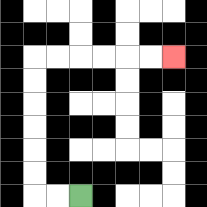{'start': '[3, 8]', 'end': '[7, 2]', 'path_directions': 'L,L,U,U,U,U,U,U,R,R,R,R,R,R', 'path_coordinates': '[[3, 8], [2, 8], [1, 8], [1, 7], [1, 6], [1, 5], [1, 4], [1, 3], [1, 2], [2, 2], [3, 2], [4, 2], [5, 2], [6, 2], [7, 2]]'}